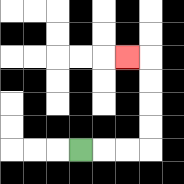{'start': '[3, 6]', 'end': '[5, 2]', 'path_directions': 'R,R,R,U,U,U,U,L', 'path_coordinates': '[[3, 6], [4, 6], [5, 6], [6, 6], [6, 5], [6, 4], [6, 3], [6, 2], [5, 2]]'}